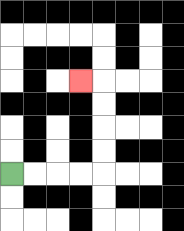{'start': '[0, 7]', 'end': '[3, 3]', 'path_directions': 'R,R,R,R,U,U,U,U,L', 'path_coordinates': '[[0, 7], [1, 7], [2, 7], [3, 7], [4, 7], [4, 6], [4, 5], [4, 4], [4, 3], [3, 3]]'}